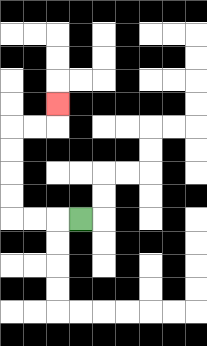{'start': '[3, 9]', 'end': '[2, 4]', 'path_directions': 'L,L,L,U,U,U,U,R,R,U', 'path_coordinates': '[[3, 9], [2, 9], [1, 9], [0, 9], [0, 8], [0, 7], [0, 6], [0, 5], [1, 5], [2, 5], [2, 4]]'}